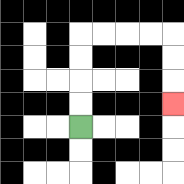{'start': '[3, 5]', 'end': '[7, 4]', 'path_directions': 'U,U,U,U,R,R,R,R,D,D,D', 'path_coordinates': '[[3, 5], [3, 4], [3, 3], [3, 2], [3, 1], [4, 1], [5, 1], [6, 1], [7, 1], [7, 2], [7, 3], [7, 4]]'}